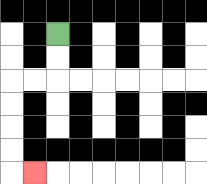{'start': '[2, 1]', 'end': '[1, 7]', 'path_directions': 'D,D,L,L,D,D,D,D,R', 'path_coordinates': '[[2, 1], [2, 2], [2, 3], [1, 3], [0, 3], [0, 4], [0, 5], [0, 6], [0, 7], [1, 7]]'}